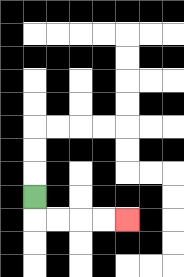{'start': '[1, 8]', 'end': '[5, 9]', 'path_directions': 'D,R,R,R,R', 'path_coordinates': '[[1, 8], [1, 9], [2, 9], [3, 9], [4, 9], [5, 9]]'}